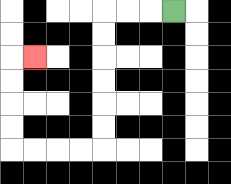{'start': '[7, 0]', 'end': '[1, 2]', 'path_directions': 'L,L,L,D,D,D,D,D,D,L,L,L,L,U,U,U,U,R', 'path_coordinates': '[[7, 0], [6, 0], [5, 0], [4, 0], [4, 1], [4, 2], [4, 3], [4, 4], [4, 5], [4, 6], [3, 6], [2, 6], [1, 6], [0, 6], [0, 5], [0, 4], [0, 3], [0, 2], [1, 2]]'}